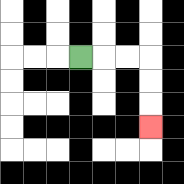{'start': '[3, 2]', 'end': '[6, 5]', 'path_directions': 'R,R,R,D,D,D', 'path_coordinates': '[[3, 2], [4, 2], [5, 2], [6, 2], [6, 3], [6, 4], [6, 5]]'}